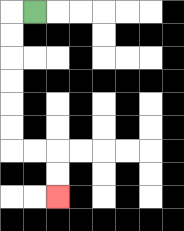{'start': '[1, 0]', 'end': '[2, 8]', 'path_directions': 'L,D,D,D,D,D,D,R,R,D,D', 'path_coordinates': '[[1, 0], [0, 0], [0, 1], [0, 2], [0, 3], [0, 4], [0, 5], [0, 6], [1, 6], [2, 6], [2, 7], [2, 8]]'}